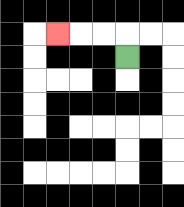{'start': '[5, 2]', 'end': '[2, 1]', 'path_directions': 'U,L,L,L', 'path_coordinates': '[[5, 2], [5, 1], [4, 1], [3, 1], [2, 1]]'}